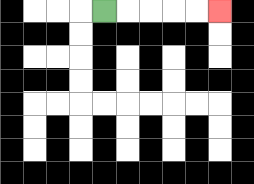{'start': '[4, 0]', 'end': '[9, 0]', 'path_directions': 'R,R,R,R,R', 'path_coordinates': '[[4, 0], [5, 0], [6, 0], [7, 0], [8, 0], [9, 0]]'}